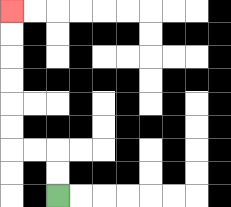{'start': '[2, 8]', 'end': '[0, 0]', 'path_directions': 'U,U,L,L,U,U,U,U,U,U', 'path_coordinates': '[[2, 8], [2, 7], [2, 6], [1, 6], [0, 6], [0, 5], [0, 4], [0, 3], [0, 2], [0, 1], [0, 0]]'}